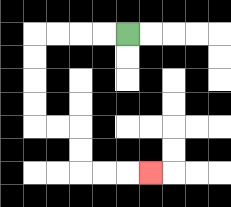{'start': '[5, 1]', 'end': '[6, 7]', 'path_directions': 'L,L,L,L,D,D,D,D,R,R,D,D,R,R,R', 'path_coordinates': '[[5, 1], [4, 1], [3, 1], [2, 1], [1, 1], [1, 2], [1, 3], [1, 4], [1, 5], [2, 5], [3, 5], [3, 6], [3, 7], [4, 7], [5, 7], [6, 7]]'}